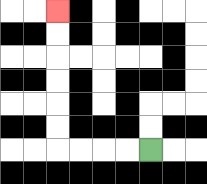{'start': '[6, 6]', 'end': '[2, 0]', 'path_directions': 'L,L,L,L,U,U,U,U,U,U', 'path_coordinates': '[[6, 6], [5, 6], [4, 6], [3, 6], [2, 6], [2, 5], [2, 4], [2, 3], [2, 2], [2, 1], [2, 0]]'}